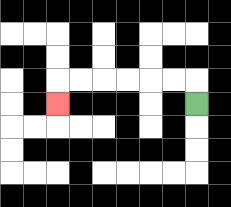{'start': '[8, 4]', 'end': '[2, 4]', 'path_directions': 'U,L,L,L,L,L,L,D', 'path_coordinates': '[[8, 4], [8, 3], [7, 3], [6, 3], [5, 3], [4, 3], [3, 3], [2, 3], [2, 4]]'}